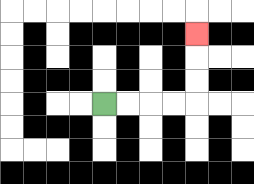{'start': '[4, 4]', 'end': '[8, 1]', 'path_directions': 'R,R,R,R,U,U,U', 'path_coordinates': '[[4, 4], [5, 4], [6, 4], [7, 4], [8, 4], [8, 3], [8, 2], [8, 1]]'}